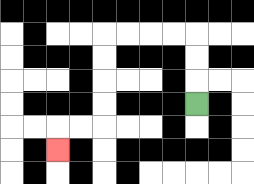{'start': '[8, 4]', 'end': '[2, 6]', 'path_directions': 'U,U,U,L,L,L,L,D,D,D,D,L,L,D', 'path_coordinates': '[[8, 4], [8, 3], [8, 2], [8, 1], [7, 1], [6, 1], [5, 1], [4, 1], [4, 2], [4, 3], [4, 4], [4, 5], [3, 5], [2, 5], [2, 6]]'}